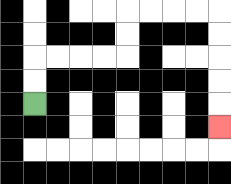{'start': '[1, 4]', 'end': '[9, 5]', 'path_directions': 'U,U,R,R,R,R,U,U,R,R,R,R,D,D,D,D,D', 'path_coordinates': '[[1, 4], [1, 3], [1, 2], [2, 2], [3, 2], [4, 2], [5, 2], [5, 1], [5, 0], [6, 0], [7, 0], [8, 0], [9, 0], [9, 1], [9, 2], [9, 3], [9, 4], [9, 5]]'}